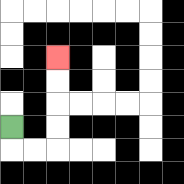{'start': '[0, 5]', 'end': '[2, 2]', 'path_directions': 'D,R,R,U,U,U,U', 'path_coordinates': '[[0, 5], [0, 6], [1, 6], [2, 6], [2, 5], [2, 4], [2, 3], [2, 2]]'}